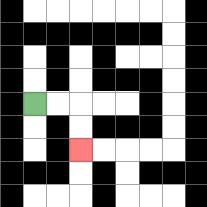{'start': '[1, 4]', 'end': '[3, 6]', 'path_directions': 'R,R,D,D', 'path_coordinates': '[[1, 4], [2, 4], [3, 4], [3, 5], [3, 6]]'}